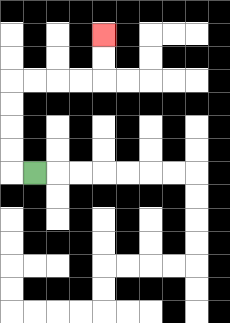{'start': '[1, 7]', 'end': '[4, 1]', 'path_directions': 'L,U,U,U,U,R,R,R,R,U,U', 'path_coordinates': '[[1, 7], [0, 7], [0, 6], [0, 5], [0, 4], [0, 3], [1, 3], [2, 3], [3, 3], [4, 3], [4, 2], [4, 1]]'}